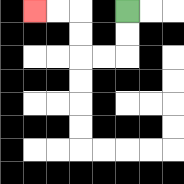{'start': '[5, 0]', 'end': '[1, 0]', 'path_directions': 'D,D,L,L,U,U,L,L', 'path_coordinates': '[[5, 0], [5, 1], [5, 2], [4, 2], [3, 2], [3, 1], [3, 0], [2, 0], [1, 0]]'}